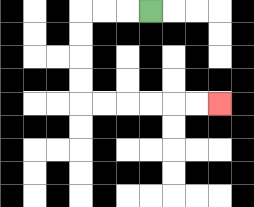{'start': '[6, 0]', 'end': '[9, 4]', 'path_directions': 'L,L,L,D,D,D,D,R,R,R,R,R,R', 'path_coordinates': '[[6, 0], [5, 0], [4, 0], [3, 0], [3, 1], [3, 2], [3, 3], [3, 4], [4, 4], [5, 4], [6, 4], [7, 4], [8, 4], [9, 4]]'}